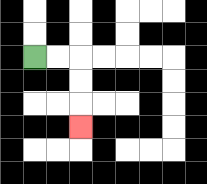{'start': '[1, 2]', 'end': '[3, 5]', 'path_directions': 'R,R,D,D,D', 'path_coordinates': '[[1, 2], [2, 2], [3, 2], [3, 3], [3, 4], [3, 5]]'}